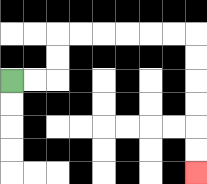{'start': '[0, 3]', 'end': '[8, 7]', 'path_directions': 'R,R,U,U,R,R,R,R,R,R,D,D,D,D,D,D', 'path_coordinates': '[[0, 3], [1, 3], [2, 3], [2, 2], [2, 1], [3, 1], [4, 1], [5, 1], [6, 1], [7, 1], [8, 1], [8, 2], [8, 3], [8, 4], [8, 5], [8, 6], [8, 7]]'}